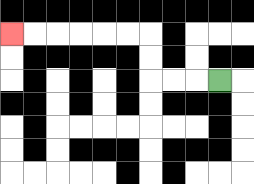{'start': '[9, 3]', 'end': '[0, 1]', 'path_directions': 'L,L,L,U,U,L,L,L,L,L,L', 'path_coordinates': '[[9, 3], [8, 3], [7, 3], [6, 3], [6, 2], [6, 1], [5, 1], [4, 1], [3, 1], [2, 1], [1, 1], [0, 1]]'}